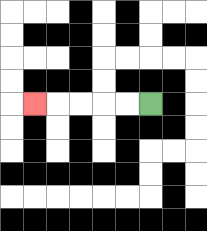{'start': '[6, 4]', 'end': '[1, 4]', 'path_directions': 'L,L,L,L,L', 'path_coordinates': '[[6, 4], [5, 4], [4, 4], [3, 4], [2, 4], [1, 4]]'}